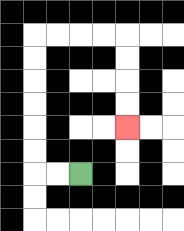{'start': '[3, 7]', 'end': '[5, 5]', 'path_directions': 'L,L,U,U,U,U,U,U,R,R,R,R,D,D,D,D', 'path_coordinates': '[[3, 7], [2, 7], [1, 7], [1, 6], [1, 5], [1, 4], [1, 3], [1, 2], [1, 1], [2, 1], [3, 1], [4, 1], [5, 1], [5, 2], [5, 3], [5, 4], [5, 5]]'}